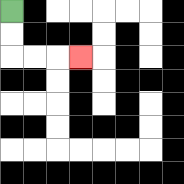{'start': '[0, 0]', 'end': '[3, 2]', 'path_directions': 'D,D,R,R,R', 'path_coordinates': '[[0, 0], [0, 1], [0, 2], [1, 2], [2, 2], [3, 2]]'}